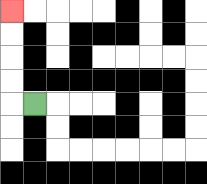{'start': '[1, 4]', 'end': '[0, 0]', 'path_directions': 'L,U,U,U,U', 'path_coordinates': '[[1, 4], [0, 4], [0, 3], [0, 2], [0, 1], [0, 0]]'}